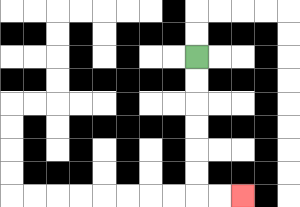{'start': '[8, 2]', 'end': '[10, 8]', 'path_directions': 'D,D,D,D,D,D,R,R', 'path_coordinates': '[[8, 2], [8, 3], [8, 4], [8, 5], [8, 6], [8, 7], [8, 8], [9, 8], [10, 8]]'}